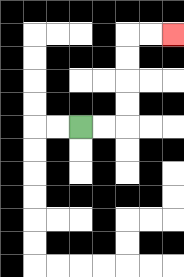{'start': '[3, 5]', 'end': '[7, 1]', 'path_directions': 'R,R,U,U,U,U,R,R', 'path_coordinates': '[[3, 5], [4, 5], [5, 5], [5, 4], [5, 3], [5, 2], [5, 1], [6, 1], [7, 1]]'}